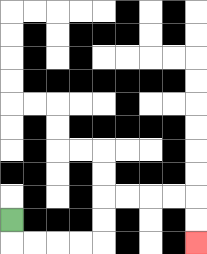{'start': '[0, 9]', 'end': '[8, 10]', 'path_directions': 'D,R,R,R,R,U,U,R,R,R,R,D,D', 'path_coordinates': '[[0, 9], [0, 10], [1, 10], [2, 10], [3, 10], [4, 10], [4, 9], [4, 8], [5, 8], [6, 8], [7, 8], [8, 8], [8, 9], [8, 10]]'}